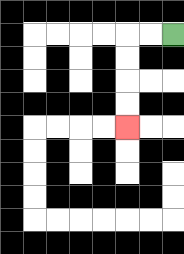{'start': '[7, 1]', 'end': '[5, 5]', 'path_directions': 'L,L,D,D,D,D', 'path_coordinates': '[[7, 1], [6, 1], [5, 1], [5, 2], [5, 3], [5, 4], [5, 5]]'}